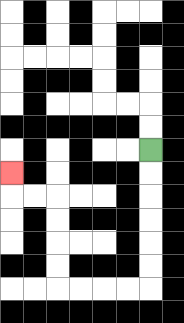{'start': '[6, 6]', 'end': '[0, 7]', 'path_directions': 'D,D,D,D,D,D,L,L,L,L,U,U,U,U,L,L,U', 'path_coordinates': '[[6, 6], [6, 7], [6, 8], [6, 9], [6, 10], [6, 11], [6, 12], [5, 12], [4, 12], [3, 12], [2, 12], [2, 11], [2, 10], [2, 9], [2, 8], [1, 8], [0, 8], [0, 7]]'}